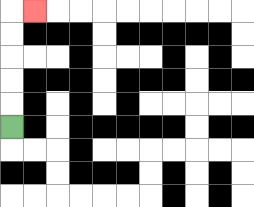{'start': '[0, 5]', 'end': '[1, 0]', 'path_directions': 'U,U,U,U,U,R', 'path_coordinates': '[[0, 5], [0, 4], [0, 3], [0, 2], [0, 1], [0, 0], [1, 0]]'}